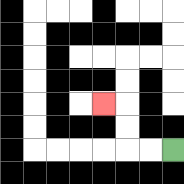{'start': '[7, 6]', 'end': '[4, 4]', 'path_directions': 'L,L,U,U,L', 'path_coordinates': '[[7, 6], [6, 6], [5, 6], [5, 5], [5, 4], [4, 4]]'}